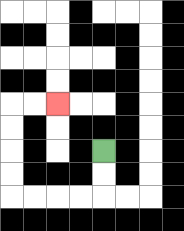{'start': '[4, 6]', 'end': '[2, 4]', 'path_directions': 'D,D,L,L,L,L,U,U,U,U,R,R', 'path_coordinates': '[[4, 6], [4, 7], [4, 8], [3, 8], [2, 8], [1, 8], [0, 8], [0, 7], [0, 6], [0, 5], [0, 4], [1, 4], [2, 4]]'}